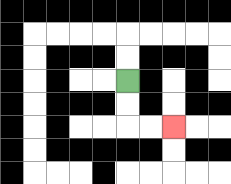{'start': '[5, 3]', 'end': '[7, 5]', 'path_directions': 'D,D,R,R', 'path_coordinates': '[[5, 3], [5, 4], [5, 5], [6, 5], [7, 5]]'}